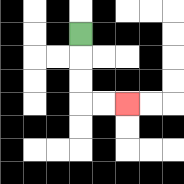{'start': '[3, 1]', 'end': '[5, 4]', 'path_directions': 'D,D,D,R,R', 'path_coordinates': '[[3, 1], [3, 2], [3, 3], [3, 4], [4, 4], [5, 4]]'}